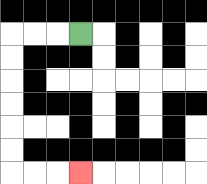{'start': '[3, 1]', 'end': '[3, 7]', 'path_directions': 'L,L,L,D,D,D,D,D,D,R,R,R', 'path_coordinates': '[[3, 1], [2, 1], [1, 1], [0, 1], [0, 2], [0, 3], [0, 4], [0, 5], [0, 6], [0, 7], [1, 7], [2, 7], [3, 7]]'}